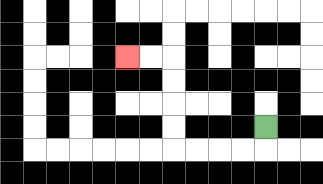{'start': '[11, 5]', 'end': '[5, 2]', 'path_directions': 'D,L,L,L,L,U,U,U,U,L,L', 'path_coordinates': '[[11, 5], [11, 6], [10, 6], [9, 6], [8, 6], [7, 6], [7, 5], [7, 4], [7, 3], [7, 2], [6, 2], [5, 2]]'}